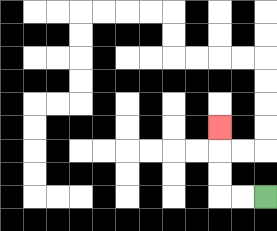{'start': '[11, 8]', 'end': '[9, 5]', 'path_directions': 'L,L,U,U,U', 'path_coordinates': '[[11, 8], [10, 8], [9, 8], [9, 7], [9, 6], [9, 5]]'}